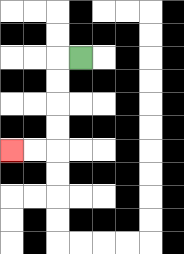{'start': '[3, 2]', 'end': '[0, 6]', 'path_directions': 'L,D,D,D,D,L,L', 'path_coordinates': '[[3, 2], [2, 2], [2, 3], [2, 4], [2, 5], [2, 6], [1, 6], [0, 6]]'}